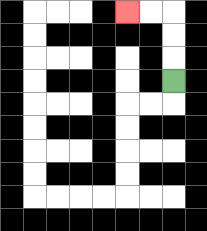{'start': '[7, 3]', 'end': '[5, 0]', 'path_directions': 'U,U,U,L,L', 'path_coordinates': '[[7, 3], [7, 2], [7, 1], [7, 0], [6, 0], [5, 0]]'}